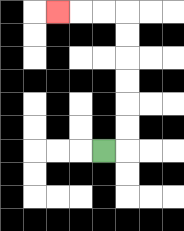{'start': '[4, 6]', 'end': '[2, 0]', 'path_directions': 'R,U,U,U,U,U,U,L,L,L', 'path_coordinates': '[[4, 6], [5, 6], [5, 5], [5, 4], [5, 3], [5, 2], [5, 1], [5, 0], [4, 0], [3, 0], [2, 0]]'}